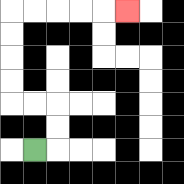{'start': '[1, 6]', 'end': '[5, 0]', 'path_directions': 'R,U,U,L,L,U,U,U,U,R,R,R,R,R', 'path_coordinates': '[[1, 6], [2, 6], [2, 5], [2, 4], [1, 4], [0, 4], [0, 3], [0, 2], [0, 1], [0, 0], [1, 0], [2, 0], [3, 0], [4, 0], [5, 0]]'}